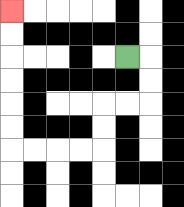{'start': '[5, 2]', 'end': '[0, 0]', 'path_directions': 'R,D,D,L,L,D,D,L,L,L,L,U,U,U,U,U,U', 'path_coordinates': '[[5, 2], [6, 2], [6, 3], [6, 4], [5, 4], [4, 4], [4, 5], [4, 6], [3, 6], [2, 6], [1, 6], [0, 6], [0, 5], [0, 4], [0, 3], [0, 2], [0, 1], [0, 0]]'}